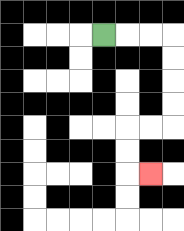{'start': '[4, 1]', 'end': '[6, 7]', 'path_directions': 'R,R,R,D,D,D,D,L,L,D,D,R', 'path_coordinates': '[[4, 1], [5, 1], [6, 1], [7, 1], [7, 2], [7, 3], [7, 4], [7, 5], [6, 5], [5, 5], [5, 6], [5, 7], [6, 7]]'}